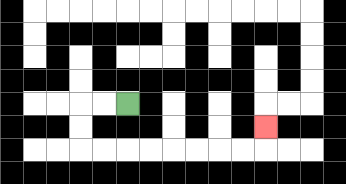{'start': '[5, 4]', 'end': '[11, 5]', 'path_directions': 'L,L,D,D,R,R,R,R,R,R,R,R,U', 'path_coordinates': '[[5, 4], [4, 4], [3, 4], [3, 5], [3, 6], [4, 6], [5, 6], [6, 6], [7, 6], [8, 6], [9, 6], [10, 6], [11, 6], [11, 5]]'}